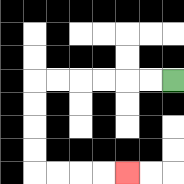{'start': '[7, 3]', 'end': '[5, 7]', 'path_directions': 'L,L,L,L,L,L,D,D,D,D,R,R,R,R', 'path_coordinates': '[[7, 3], [6, 3], [5, 3], [4, 3], [3, 3], [2, 3], [1, 3], [1, 4], [1, 5], [1, 6], [1, 7], [2, 7], [3, 7], [4, 7], [5, 7]]'}